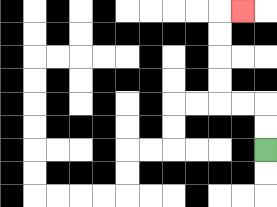{'start': '[11, 6]', 'end': '[10, 0]', 'path_directions': 'U,U,L,L,U,U,U,U,R', 'path_coordinates': '[[11, 6], [11, 5], [11, 4], [10, 4], [9, 4], [9, 3], [9, 2], [9, 1], [9, 0], [10, 0]]'}